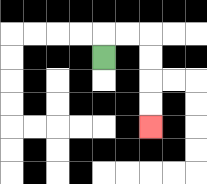{'start': '[4, 2]', 'end': '[6, 5]', 'path_directions': 'U,R,R,D,D,D,D', 'path_coordinates': '[[4, 2], [4, 1], [5, 1], [6, 1], [6, 2], [6, 3], [6, 4], [6, 5]]'}